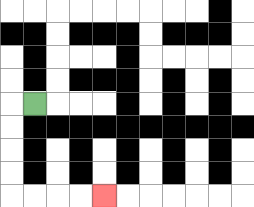{'start': '[1, 4]', 'end': '[4, 8]', 'path_directions': 'L,D,D,D,D,R,R,R,R', 'path_coordinates': '[[1, 4], [0, 4], [0, 5], [0, 6], [0, 7], [0, 8], [1, 8], [2, 8], [3, 8], [4, 8]]'}